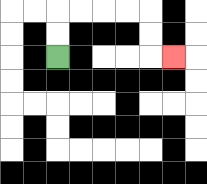{'start': '[2, 2]', 'end': '[7, 2]', 'path_directions': 'U,U,R,R,R,R,D,D,R', 'path_coordinates': '[[2, 2], [2, 1], [2, 0], [3, 0], [4, 0], [5, 0], [6, 0], [6, 1], [6, 2], [7, 2]]'}